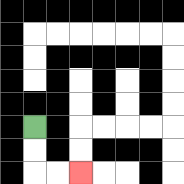{'start': '[1, 5]', 'end': '[3, 7]', 'path_directions': 'D,D,R,R', 'path_coordinates': '[[1, 5], [1, 6], [1, 7], [2, 7], [3, 7]]'}